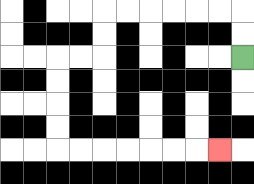{'start': '[10, 2]', 'end': '[9, 6]', 'path_directions': 'U,U,L,L,L,L,L,L,D,D,L,L,D,D,D,D,R,R,R,R,R,R,R', 'path_coordinates': '[[10, 2], [10, 1], [10, 0], [9, 0], [8, 0], [7, 0], [6, 0], [5, 0], [4, 0], [4, 1], [4, 2], [3, 2], [2, 2], [2, 3], [2, 4], [2, 5], [2, 6], [3, 6], [4, 6], [5, 6], [6, 6], [7, 6], [8, 6], [9, 6]]'}